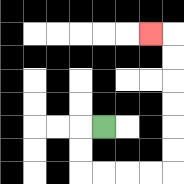{'start': '[4, 5]', 'end': '[6, 1]', 'path_directions': 'L,D,D,R,R,R,R,U,U,U,U,U,U,L', 'path_coordinates': '[[4, 5], [3, 5], [3, 6], [3, 7], [4, 7], [5, 7], [6, 7], [7, 7], [7, 6], [7, 5], [7, 4], [7, 3], [7, 2], [7, 1], [6, 1]]'}